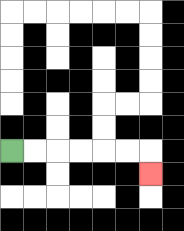{'start': '[0, 6]', 'end': '[6, 7]', 'path_directions': 'R,R,R,R,R,R,D', 'path_coordinates': '[[0, 6], [1, 6], [2, 6], [3, 6], [4, 6], [5, 6], [6, 6], [6, 7]]'}